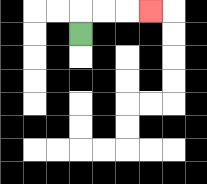{'start': '[3, 1]', 'end': '[6, 0]', 'path_directions': 'U,R,R,R', 'path_coordinates': '[[3, 1], [3, 0], [4, 0], [5, 0], [6, 0]]'}